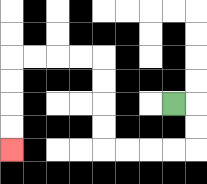{'start': '[7, 4]', 'end': '[0, 6]', 'path_directions': 'R,D,D,L,L,L,L,U,U,U,U,L,L,L,L,D,D,D,D', 'path_coordinates': '[[7, 4], [8, 4], [8, 5], [8, 6], [7, 6], [6, 6], [5, 6], [4, 6], [4, 5], [4, 4], [4, 3], [4, 2], [3, 2], [2, 2], [1, 2], [0, 2], [0, 3], [0, 4], [0, 5], [0, 6]]'}